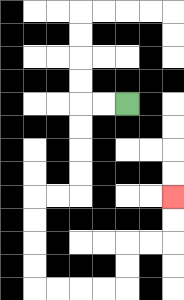{'start': '[5, 4]', 'end': '[7, 8]', 'path_directions': 'L,L,D,D,D,D,L,L,D,D,D,D,R,R,R,R,U,U,R,R,U,U', 'path_coordinates': '[[5, 4], [4, 4], [3, 4], [3, 5], [3, 6], [3, 7], [3, 8], [2, 8], [1, 8], [1, 9], [1, 10], [1, 11], [1, 12], [2, 12], [3, 12], [4, 12], [5, 12], [5, 11], [5, 10], [6, 10], [7, 10], [7, 9], [7, 8]]'}